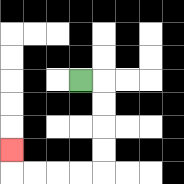{'start': '[3, 3]', 'end': '[0, 6]', 'path_directions': 'R,D,D,D,D,L,L,L,L,U', 'path_coordinates': '[[3, 3], [4, 3], [4, 4], [4, 5], [4, 6], [4, 7], [3, 7], [2, 7], [1, 7], [0, 7], [0, 6]]'}